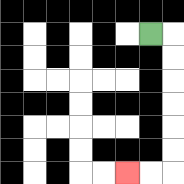{'start': '[6, 1]', 'end': '[5, 7]', 'path_directions': 'R,D,D,D,D,D,D,L,L', 'path_coordinates': '[[6, 1], [7, 1], [7, 2], [7, 3], [7, 4], [7, 5], [7, 6], [7, 7], [6, 7], [5, 7]]'}